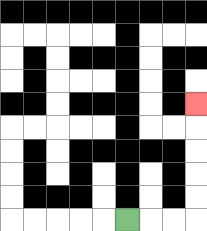{'start': '[5, 9]', 'end': '[8, 4]', 'path_directions': 'R,R,R,U,U,U,U,U', 'path_coordinates': '[[5, 9], [6, 9], [7, 9], [8, 9], [8, 8], [8, 7], [8, 6], [8, 5], [8, 4]]'}